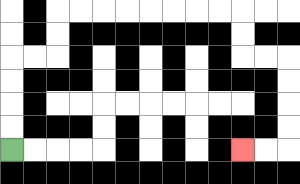{'start': '[0, 6]', 'end': '[10, 6]', 'path_directions': 'U,U,U,U,R,R,U,U,R,R,R,R,R,R,R,R,D,D,R,R,D,D,D,D,L,L', 'path_coordinates': '[[0, 6], [0, 5], [0, 4], [0, 3], [0, 2], [1, 2], [2, 2], [2, 1], [2, 0], [3, 0], [4, 0], [5, 0], [6, 0], [7, 0], [8, 0], [9, 0], [10, 0], [10, 1], [10, 2], [11, 2], [12, 2], [12, 3], [12, 4], [12, 5], [12, 6], [11, 6], [10, 6]]'}